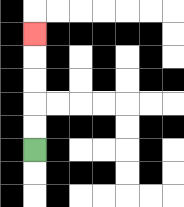{'start': '[1, 6]', 'end': '[1, 1]', 'path_directions': 'U,U,U,U,U', 'path_coordinates': '[[1, 6], [1, 5], [1, 4], [1, 3], [1, 2], [1, 1]]'}